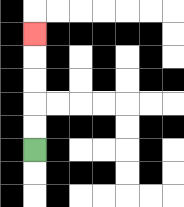{'start': '[1, 6]', 'end': '[1, 1]', 'path_directions': 'U,U,U,U,U', 'path_coordinates': '[[1, 6], [1, 5], [1, 4], [1, 3], [1, 2], [1, 1]]'}